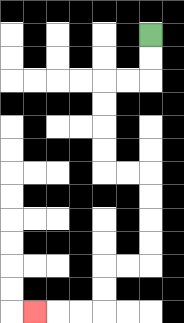{'start': '[6, 1]', 'end': '[1, 13]', 'path_directions': 'D,D,L,L,D,D,D,D,R,R,D,D,D,D,L,L,D,D,L,L,L', 'path_coordinates': '[[6, 1], [6, 2], [6, 3], [5, 3], [4, 3], [4, 4], [4, 5], [4, 6], [4, 7], [5, 7], [6, 7], [6, 8], [6, 9], [6, 10], [6, 11], [5, 11], [4, 11], [4, 12], [4, 13], [3, 13], [2, 13], [1, 13]]'}